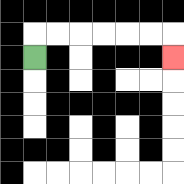{'start': '[1, 2]', 'end': '[7, 2]', 'path_directions': 'U,R,R,R,R,R,R,D', 'path_coordinates': '[[1, 2], [1, 1], [2, 1], [3, 1], [4, 1], [5, 1], [6, 1], [7, 1], [7, 2]]'}